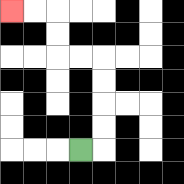{'start': '[3, 6]', 'end': '[0, 0]', 'path_directions': 'R,U,U,U,U,L,L,U,U,L,L', 'path_coordinates': '[[3, 6], [4, 6], [4, 5], [4, 4], [4, 3], [4, 2], [3, 2], [2, 2], [2, 1], [2, 0], [1, 0], [0, 0]]'}